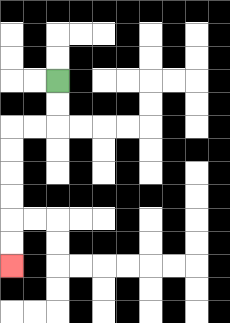{'start': '[2, 3]', 'end': '[0, 11]', 'path_directions': 'D,D,L,L,D,D,D,D,D,D', 'path_coordinates': '[[2, 3], [2, 4], [2, 5], [1, 5], [0, 5], [0, 6], [0, 7], [0, 8], [0, 9], [0, 10], [0, 11]]'}